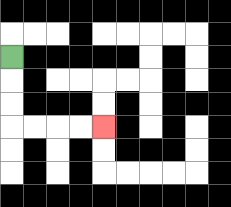{'start': '[0, 2]', 'end': '[4, 5]', 'path_directions': 'D,D,D,R,R,R,R', 'path_coordinates': '[[0, 2], [0, 3], [0, 4], [0, 5], [1, 5], [2, 5], [3, 5], [4, 5]]'}